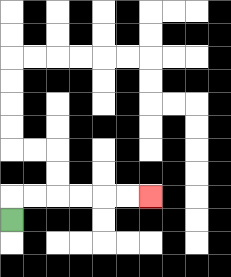{'start': '[0, 9]', 'end': '[6, 8]', 'path_directions': 'U,R,R,R,R,R,R', 'path_coordinates': '[[0, 9], [0, 8], [1, 8], [2, 8], [3, 8], [4, 8], [5, 8], [6, 8]]'}